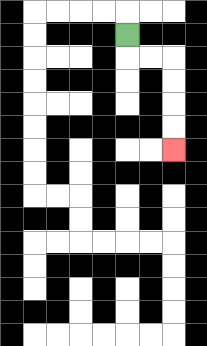{'start': '[5, 1]', 'end': '[7, 6]', 'path_directions': 'D,R,R,D,D,D,D', 'path_coordinates': '[[5, 1], [5, 2], [6, 2], [7, 2], [7, 3], [7, 4], [7, 5], [7, 6]]'}